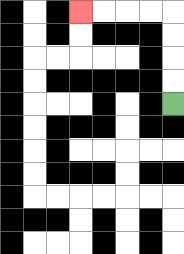{'start': '[7, 4]', 'end': '[3, 0]', 'path_directions': 'U,U,U,U,L,L,L,L', 'path_coordinates': '[[7, 4], [7, 3], [7, 2], [7, 1], [7, 0], [6, 0], [5, 0], [4, 0], [3, 0]]'}